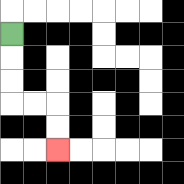{'start': '[0, 1]', 'end': '[2, 6]', 'path_directions': 'D,D,D,R,R,D,D', 'path_coordinates': '[[0, 1], [0, 2], [0, 3], [0, 4], [1, 4], [2, 4], [2, 5], [2, 6]]'}